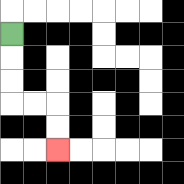{'start': '[0, 1]', 'end': '[2, 6]', 'path_directions': 'D,D,D,R,R,D,D', 'path_coordinates': '[[0, 1], [0, 2], [0, 3], [0, 4], [1, 4], [2, 4], [2, 5], [2, 6]]'}